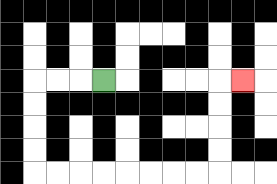{'start': '[4, 3]', 'end': '[10, 3]', 'path_directions': 'L,L,L,D,D,D,D,R,R,R,R,R,R,R,R,U,U,U,U,R', 'path_coordinates': '[[4, 3], [3, 3], [2, 3], [1, 3], [1, 4], [1, 5], [1, 6], [1, 7], [2, 7], [3, 7], [4, 7], [5, 7], [6, 7], [7, 7], [8, 7], [9, 7], [9, 6], [9, 5], [9, 4], [9, 3], [10, 3]]'}